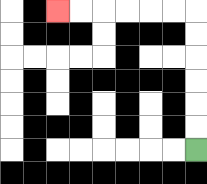{'start': '[8, 6]', 'end': '[2, 0]', 'path_directions': 'U,U,U,U,U,U,L,L,L,L,L,L', 'path_coordinates': '[[8, 6], [8, 5], [8, 4], [8, 3], [8, 2], [8, 1], [8, 0], [7, 0], [6, 0], [5, 0], [4, 0], [3, 0], [2, 0]]'}